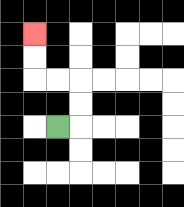{'start': '[2, 5]', 'end': '[1, 1]', 'path_directions': 'R,U,U,L,L,U,U', 'path_coordinates': '[[2, 5], [3, 5], [3, 4], [3, 3], [2, 3], [1, 3], [1, 2], [1, 1]]'}